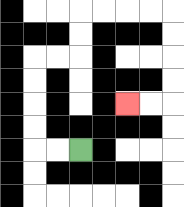{'start': '[3, 6]', 'end': '[5, 4]', 'path_directions': 'L,L,U,U,U,U,R,R,U,U,R,R,R,R,D,D,D,D,L,L', 'path_coordinates': '[[3, 6], [2, 6], [1, 6], [1, 5], [1, 4], [1, 3], [1, 2], [2, 2], [3, 2], [3, 1], [3, 0], [4, 0], [5, 0], [6, 0], [7, 0], [7, 1], [7, 2], [7, 3], [7, 4], [6, 4], [5, 4]]'}